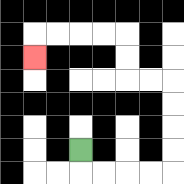{'start': '[3, 6]', 'end': '[1, 2]', 'path_directions': 'D,R,R,R,R,U,U,U,U,L,L,U,U,L,L,L,L,D', 'path_coordinates': '[[3, 6], [3, 7], [4, 7], [5, 7], [6, 7], [7, 7], [7, 6], [7, 5], [7, 4], [7, 3], [6, 3], [5, 3], [5, 2], [5, 1], [4, 1], [3, 1], [2, 1], [1, 1], [1, 2]]'}